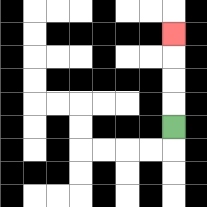{'start': '[7, 5]', 'end': '[7, 1]', 'path_directions': 'U,U,U,U', 'path_coordinates': '[[7, 5], [7, 4], [7, 3], [7, 2], [7, 1]]'}